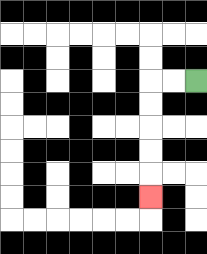{'start': '[8, 3]', 'end': '[6, 8]', 'path_directions': 'L,L,D,D,D,D,D', 'path_coordinates': '[[8, 3], [7, 3], [6, 3], [6, 4], [6, 5], [6, 6], [6, 7], [6, 8]]'}